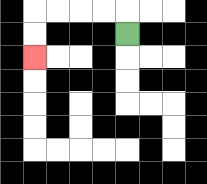{'start': '[5, 1]', 'end': '[1, 2]', 'path_directions': 'U,L,L,L,L,D,D', 'path_coordinates': '[[5, 1], [5, 0], [4, 0], [3, 0], [2, 0], [1, 0], [1, 1], [1, 2]]'}